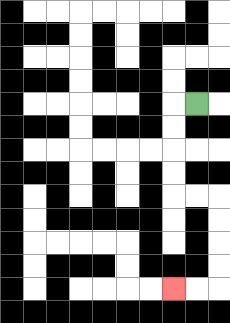{'start': '[8, 4]', 'end': '[7, 12]', 'path_directions': 'L,D,D,D,D,R,R,D,D,D,D,L,L', 'path_coordinates': '[[8, 4], [7, 4], [7, 5], [7, 6], [7, 7], [7, 8], [8, 8], [9, 8], [9, 9], [9, 10], [9, 11], [9, 12], [8, 12], [7, 12]]'}